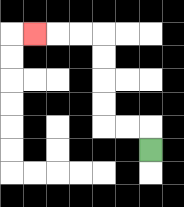{'start': '[6, 6]', 'end': '[1, 1]', 'path_directions': 'U,L,L,U,U,U,U,L,L,L', 'path_coordinates': '[[6, 6], [6, 5], [5, 5], [4, 5], [4, 4], [4, 3], [4, 2], [4, 1], [3, 1], [2, 1], [1, 1]]'}